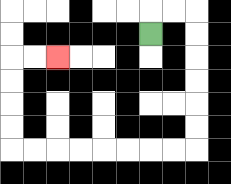{'start': '[6, 1]', 'end': '[2, 2]', 'path_directions': 'U,R,R,D,D,D,D,D,D,L,L,L,L,L,L,L,L,U,U,U,U,R,R', 'path_coordinates': '[[6, 1], [6, 0], [7, 0], [8, 0], [8, 1], [8, 2], [8, 3], [8, 4], [8, 5], [8, 6], [7, 6], [6, 6], [5, 6], [4, 6], [3, 6], [2, 6], [1, 6], [0, 6], [0, 5], [0, 4], [0, 3], [0, 2], [1, 2], [2, 2]]'}